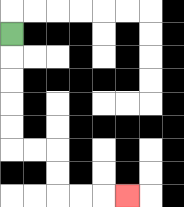{'start': '[0, 1]', 'end': '[5, 8]', 'path_directions': 'D,D,D,D,D,R,R,D,D,R,R,R', 'path_coordinates': '[[0, 1], [0, 2], [0, 3], [0, 4], [0, 5], [0, 6], [1, 6], [2, 6], [2, 7], [2, 8], [3, 8], [4, 8], [5, 8]]'}